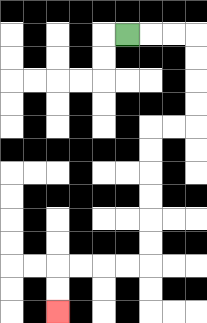{'start': '[5, 1]', 'end': '[2, 13]', 'path_directions': 'R,R,R,D,D,D,D,L,L,D,D,D,D,D,D,L,L,L,L,D,D', 'path_coordinates': '[[5, 1], [6, 1], [7, 1], [8, 1], [8, 2], [8, 3], [8, 4], [8, 5], [7, 5], [6, 5], [6, 6], [6, 7], [6, 8], [6, 9], [6, 10], [6, 11], [5, 11], [4, 11], [3, 11], [2, 11], [2, 12], [2, 13]]'}